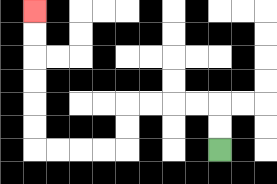{'start': '[9, 6]', 'end': '[1, 0]', 'path_directions': 'U,U,L,L,L,L,D,D,L,L,L,L,U,U,U,U,U,U', 'path_coordinates': '[[9, 6], [9, 5], [9, 4], [8, 4], [7, 4], [6, 4], [5, 4], [5, 5], [5, 6], [4, 6], [3, 6], [2, 6], [1, 6], [1, 5], [1, 4], [1, 3], [1, 2], [1, 1], [1, 0]]'}